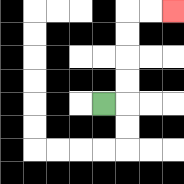{'start': '[4, 4]', 'end': '[7, 0]', 'path_directions': 'R,U,U,U,U,R,R', 'path_coordinates': '[[4, 4], [5, 4], [5, 3], [5, 2], [5, 1], [5, 0], [6, 0], [7, 0]]'}